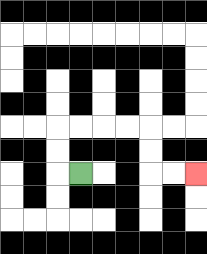{'start': '[3, 7]', 'end': '[8, 7]', 'path_directions': 'L,U,U,R,R,R,R,D,D,R,R', 'path_coordinates': '[[3, 7], [2, 7], [2, 6], [2, 5], [3, 5], [4, 5], [5, 5], [6, 5], [6, 6], [6, 7], [7, 7], [8, 7]]'}